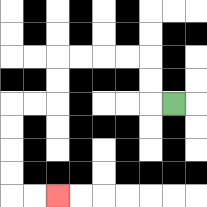{'start': '[7, 4]', 'end': '[2, 8]', 'path_directions': 'L,U,U,L,L,L,L,D,D,L,L,D,D,D,D,R,R', 'path_coordinates': '[[7, 4], [6, 4], [6, 3], [6, 2], [5, 2], [4, 2], [3, 2], [2, 2], [2, 3], [2, 4], [1, 4], [0, 4], [0, 5], [0, 6], [0, 7], [0, 8], [1, 8], [2, 8]]'}